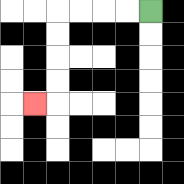{'start': '[6, 0]', 'end': '[1, 4]', 'path_directions': 'L,L,L,L,D,D,D,D,L', 'path_coordinates': '[[6, 0], [5, 0], [4, 0], [3, 0], [2, 0], [2, 1], [2, 2], [2, 3], [2, 4], [1, 4]]'}